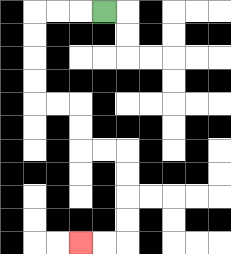{'start': '[4, 0]', 'end': '[3, 10]', 'path_directions': 'L,L,L,D,D,D,D,R,R,D,D,R,R,D,D,D,D,L,L', 'path_coordinates': '[[4, 0], [3, 0], [2, 0], [1, 0], [1, 1], [1, 2], [1, 3], [1, 4], [2, 4], [3, 4], [3, 5], [3, 6], [4, 6], [5, 6], [5, 7], [5, 8], [5, 9], [5, 10], [4, 10], [3, 10]]'}